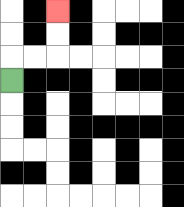{'start': '[0, 3]', 'end': '[2, 0]', 'path_directions': 'U,R,R,U,U', 'path_coordinates': '[[0, 3], [0, 2], [1, 2], [2, 2], [2, 1], [2, 0]]'}